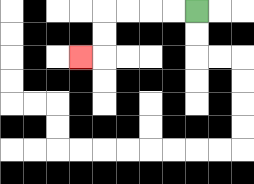{'start': '[8, 0]', 'end': '[3, 2]', 'path_directions': 'L,L,L,L,D,D,L', 'path_coordinates': '[[8, 0], [7, 0], [6, 0], [5, 0], [4, 0], [4, 1], [4, 2], [3, 2]]'}